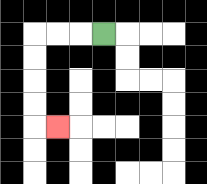{'start': '[4, 1]', 'end': '[2, 5]', 'path_directions': 'L,L,L,D,D,D,D,R', 'path_coordinates': '[[4, 1], [3, 1], [2, 1], [1, 1], [1, 2], [1, 3], [1, 4], [1, 5], [2, 5]]'}